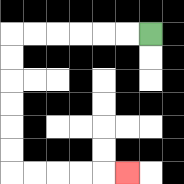{'start': '[6, 1]', 'end': '[5, 7]', 'path_directions': 'L,L,L,L,L,L,D,D,D,D,D,D,R,R,R,R,R', 'path_coordinates': '[[6, 1], [5, 1], [4, 1], [3, 1], [2, 1], [1, 1], [0, 1], [0, 2], [0, 3], [0, 4], [0, 5], [0, 6], [0, 7], [1, 7], [2, 7], [3, 7], [4, 7], [5, 7]]'}